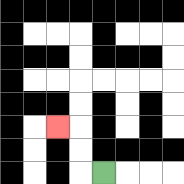{'start': '[4, 7]', 'end': '[2, 5]', 'path_directions': 'L,U,U,L', 'path_coordinates': '[[4, 7], [3, 7], [3, 6], [3, 5], [2, 5]]'}